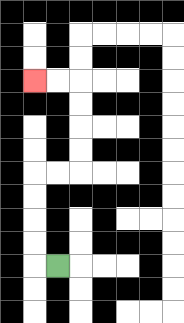{'start': '[2, 11]', 'end': '[1, 3]', 'path_directions': 'L,U,U,U,U,R,R,U,U,U,U,L,L', 'path_coordinates': '[[2, 11], [1, 11], [1, 10], [1, 9], [1, 8], [1, 7], [2, 7], [3, 7], [3, 6], [3, 5], [3, 4], [3, 3], [2, 3], [1, 3]]'}